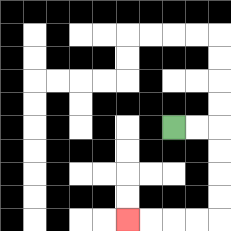{'start': '[7, 5]', 'end': '[5, 9]', 'path_directions': 'R,R,D,D,D,D,L,L,L,L', 'path_coordinates': '[[7, 5], [8, 5], [9, 5], [9, 6], [9, 7], [9, 8], [9, 9], [8, 9], [7, 9], [6, 9], [5, 9]]'}